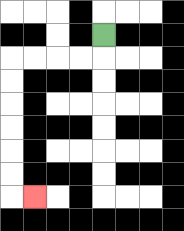{'start': '[4, 1]', 'end': '[1, 8]', 'path_directions': 'D,L,L,L,L,D,D,D,D,D,D,R', 'path_coordinates': '[[4, 1], [4, 2], [3, 2], [2, 2], [1, 2], [0, 2], [0, 3], [0, 4], [0, 5], [0, 6], [0, 7], [0, 8], [1, 8]]'}